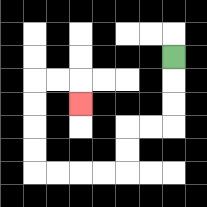{'start': '[7, 2]', 'end': '[3, 4]', 'path_directions': 'D,D,D,L,L,D,D,L,L,L,L,U,U,U,U,R,R,D', 'path_coordinates': '[[7, 2], [7, 3], [7, 4], [7, 5], [6, 5], [5, 5], [5, 6], [5, 7], [4, 7], [3, 7], [2, 7], [1, 7], [1, 6], [1, 5], [1, 4], [1, 3], [2, 3], [3, 3], [3, 4]]'}